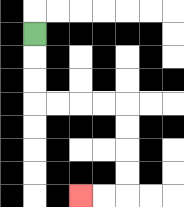{'start': '[1, 1]', 'end': '[3, 8]', 'path_directions': 'D,D,D,R,R,R,R,D,D,D,D,L,L', 'path_coordinates': '[[1, 1], [1, 2], [1, 3], [1, 4], [2, 4], [3, 4], [4, 4], [5, 4], [5, 5], [5, 6], [5, 7], [5, 8], [4, 8], [3, 8]]'}